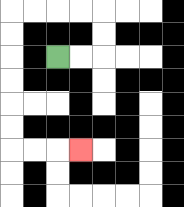{'start': '[2, 2]', 'end': '[3, 6]', 'path_directions': 'R,R,U,U,L,L,L,L,D,D,D,D,D,D,R,R,R', 'path_coordinates': '[[2, 2], [3, 2], [4, 2], [4, 1], [4, 0], [3, 0], [2, 0], [1, 0], [0, 0], [0, 1], [0, 2], [0, 3], [0, 4], [0, 5], [0, 6], [1, 6], [2, 6], [3, 6]]'}